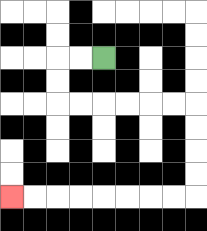{'start': '[4, 2]', 'end': '[0, 8]', 'path_directions': 'L,L,D,D,R,R,R,R,R,R,D,D,D,D,L,L,L,L,L,L,L,L', 'path_coordinates': '[[4, 2], [3, 2], [2, 2], [2, 3], [2, 4], [3, 4], [4, 4], [5, 4], [6, 4], [7, 4], [8, 4], [8, 5], [8, 6], [8, 7], [8, 8], [7, 8], [6, 8], [5, 8], [4, 8], [3, 8], [2, 8], [1, 8], [0, 8]]'}